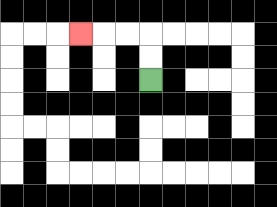{'start': '[6, 3]', 'end': '[3, 1]', 'path_directions': 'U,U,L,L,L', 'path_coordinates': '[[6, 3], [6, 2], [6, 1], [5, 1], [4, 1], [3, 1]]'}